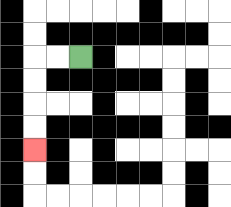{'start': '[3, 2]', 'end': '[1, 6]', 'path_directions': 'L,L,D,D,D,D', 'path_coordinates': '[[3, 2], [2, 2], [1, 2], [1, 3], [1, 4], [1, 5], [1, 6]]'}